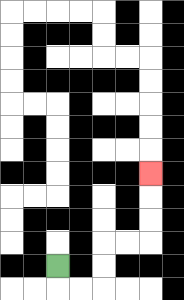{'start': '[2, 11]', 'end': '[6, 7]', 'path_directions': 'D,R,R,U,U,R,R,U,U,U', 'path_coordinates': '[[2, 11], [2, 12], [3, 12], [4, 12], [4, 11], [4, 10], [5, 10], [6, 10], [6, 9], [6, 8], [6, 7]]'}